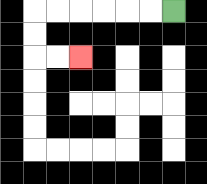{'start': '[7, 0]', 'end': '[3, 2]', 'path_directions': 'L,L,L,L,L,L,D,D,R,R', 'path_coordinates': '[[7, 0], [6, 0], [5, 0], [4, 0], [3, 0], [2, 0], [1, 0], [1, 1], [1, 2], [2, 2], [3, 2]]'}